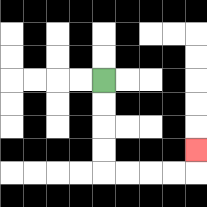{'start': '[4, 3]', 'end': '[8, 6]', 'path_directions': 'D,D,D,D,R,R,R,R,U', 'path_coordinates': '[[4, 3], [4, 4], [4, 5], [4, 6], [4, 7], [5, 7], [6, 7], [7, 7], [8, 7], [8, 6]]'}